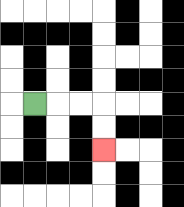{'start': '[1, 4]', 'end': '[4, 6]', 'path_directions': 'R,R,R,D,D', 'path_coordinates': '[[1, 4], [2, 4], [3, 4], [4, 4], [4, 5], [4, 6]]'}